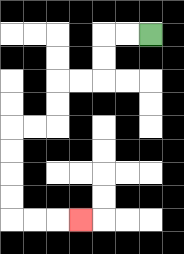{'start': '[6, 1]', 'end': '[3, 9]', 'path_directions': 'L,L,D,D,L,L,D,D,L,L,D,D,D,D,R,R,R', 'path_coordinates': '[[6, 1], [5, 1], [4, 1], [4, 2], [4, 3], [3, 3], [2, 3], [2, 4], [2, 5], [1, 5], [0, 5], [0, 6], [0, 7], [0, 8], [0, 9], [1, 9], [2, 9], [3, 9]]'}